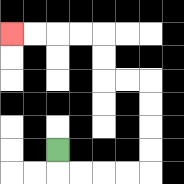{'start': '[2, 6]', 'end': '[0, 1]', 'path_directions': 'D,R,R,R,R,U,U,U,U,L,L,U,U,L,L,L,L', 'path_coordinates': '[[2, 6], [2, 7], [3, 7], [4, 7], [5, 7], [6, 7], [6, 6], [6, 5], [6, 4], [6, 3], [5, 3], [4, 3], [4, 2], [4, 1], [3, 1], [2, 1], [1, 1], [0, 1]]'}